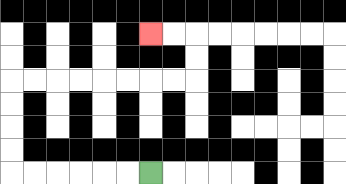{'start': '[6, 7]', 'end': '[6, 1]', 'path_directions': 'L,L,L,L,L,L,U,U,U,U,R,R,R,R,R,R,R,R,U,U,L,L', 'path_coordinates': '[[6, 7], [5, 7], [4, 7], [3, 7], [2, 7], [1, 7], [0, 7], [0, 6], [0, 5], [0, 4], [0, 3], [1, 3], [2, 3], [3, 3], [4, 3], [5, 3], [6, 3], [7, 3], [8, 3], [8, 2], [8, 1], [7, 1], [6, 1]]'}